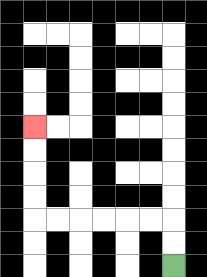{'start': '[7, 11]', 'end': '[1, 5]', 'path_directions': 'U,U,L,L,L,L,L,L,U,U,U,U', 'path_coordinates': '[[7, 11], [7, 10], [7, 9], [6, 9], [5, 9], [4, 9], [3, 9], [2, 9], [1, 9], [1, 8], [1, 7], [1, 6], [1, 5]]'}